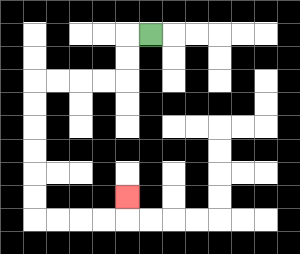{'start': '[6, 1]', 'end': '[5, 8]', 'path_directions': 'L,D,D,L,L,L,L,D,D,D,D,D,D,R,R,R,R,U', 'path_coordinates': '[[6, 1], [5, 1], [5, 2], [5, 3], [4, 3], [3, 3], [2, 3], [1, 3], [1, 4], [1, 5], [1, 6], [1, 7], [1, 8], [1, 9], [2, 9], [3, 9], [4, 9], [5, 9], [5, 8]]'}